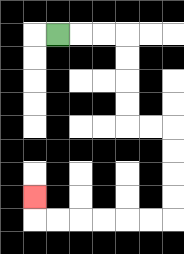{'start': '[2, 1]', 'end': '[1, 8]', 'path_directions': 'R,R,R,D,D,D,D,R,R,D,D,D,D,L,L,L,L,L,L,U', 'path_coordinates': '[[2, 1], [3, 1], [4, 1], [5, 1], [5, 2], [5, 3], [5, 4], [5, 5], [6, 5], [7, 5], [7, 6], [7, 7], [7, 8], [7, 9], [6, 9], [5, 9], [4, 9], [3, 9], [2, 9], [1, 9], [1, 8]]'}